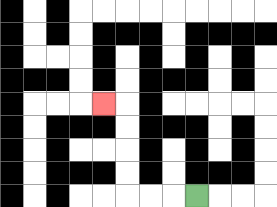{'start': '[8, 8]', 'end': '[4, 4]', 'path_directions': 'L,L,L,U,U,U,U,L', 'path_coordinates': '[[8, 8], [7, 8], [6, 8], [5, 8], [5, 7], [5, 6], [5, 5], [5, 4], [4, 4]]'}